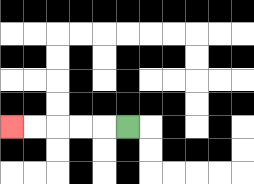{'start': '[5, 5]', 'end': '[0, 5]', 'path_directions': 'L,L,L,L,L', 'path_coordinates': '[[5, 5], [4, 5], [3, 5], [2, 5], [1, 5], [0, 5]]'}